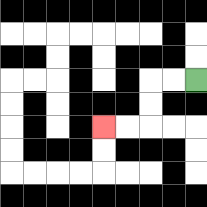{'start': '[8, 3]', 'end': '[4, 5]', 'path_directions': 'L,L,D,D,L,L', 'path_coordinates': '[[8, 3], [7, 3], [6, 3], [6, 4], [6, 5], [5, 5], [4, 5]]'}